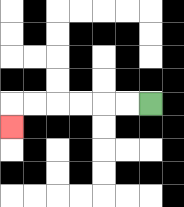{'start': '[6, 4]', 'end': '[0, 5]', 'path_directions': 'L,L,L,L,L,L,D', 'path_coordinates': '[[6, 4], [5, 4], [4, 4], [3, 4], [2, 4], [1, 4], [0, 4], [0, 5]]'}